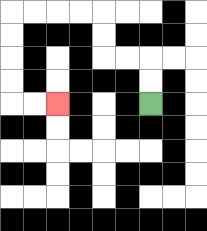{'start': '[6, 4]', 'end': '[2, 4]', 'path_directions': 'U,U,L,L,U,U,L,L,L,L,D,D,D,D,R,R', 'path_coordinates': '[[6, 4], [6, 3], [6, 2], [5, 2], [4, 2], [4, 1], [4, 0], [3, 0], [2, 0], [1, 0], [0, 0], [0, 1], [0, 2], [0, 3], [0, 4], [1, 4], [2, 4]]'}